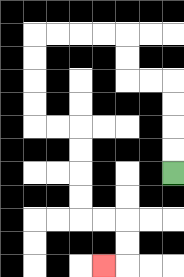{'start': '[7, 7]', 'end': '[4, 11]', 'path_directions': 'U,U,U,U,L,L,U,U,L,L,L,L,D,D,D,D,R,R,D,D,D,D,R,R,D,D,L', 'path_coordinates': '[[7, 7], [7, 6], [7, 5], [7, 4], [7, 3], [6, 3], [5, 3], [5, 2], [5, 1], [4, 1], [3, 1], [2, 1], [1, 1], [1, 2], [1, 3], [1, 4], [1, 5], [2, 5], [3, 5], [3, 6], [3, 7], [3, 8], [3, 9], [4, 9], [5, 9], [5, 10], [5, 11], [4, 11]]'}